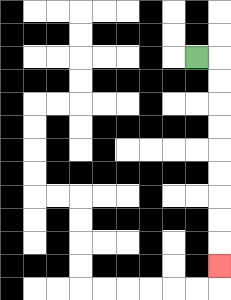{'start': '[8, 2]', 'end': '[9, 11]', 'path_directions': 'R,D,D,D,D,D,D,D,D,D', 'path_coordinates': '[[8, 2], [9, 2], [9, 3], [9, 4], [9, 5], [9, 6], [9, 7], [9, 8], [9, 9], [9, 10], [9, 11]]'}